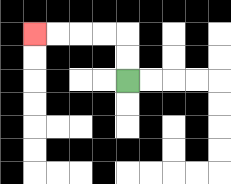{'start': '[5, 3]', 'end': '[1, 1]', 'path_directions': 'U,U,L,L,L,L', 'path_coordinates': '[[5, 3], [5, 2], [5, 1], [4, 1], [3, 1], [2, 1], [1, 1]]'}